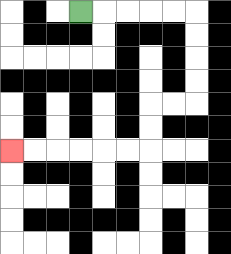{'start': '[3, 0]', 'end': '[0, 6]', 'path_directions': 'R,R,R,R,R,D,D,D,D,L,L,D,D,L,L,L,L,L,L', 'path_coordinates': '[[3, 0], [4, 0], [5, 0], [6, 0], [7, 0], [8, 0], [8, 1], [8, 2], [8, 3], [8, 4], [7, 4], [6, 4], [6, 5], [6, 6], [5, 6], [4, 6], [3, 6], [2, 6], [1, 6], [0, 6]]'}